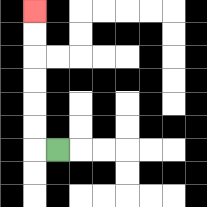{'start': '[2, 6]', 'end': '[1, 0]', 'path_directions': 'L,U,U,U,U,U,U', 'path_coordinates': '[[2, 6], [1, 6], [1, 5], [1, 4], [1, 3], [1, 2], [1, 1], [1, 0]]'}